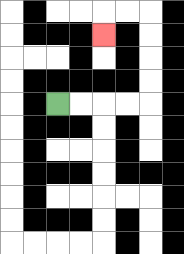{'start': '[2, 4]', 'end': '[4, 1]', 'path_directions': 'R,R,R,R,U,U,U,U,L,L,D', 'path_coordinates': '[[2, 4], [3, 4], [4, 4], [5, 4], [6, 4], [6, 3], [6, 2], [6, 1], [6, 0], [5, 0], [4, 0], [4, 1]]'}